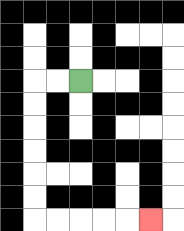{'start': '[3, 3]', 'end': '[6, 9]', 'path_directions': 'L,L,D,D,D,D,D,D,R,R,R,R,R', 'path_coordinates': '[[3, 3], [2, 3], [1, 3], [1, 4], [1, 5], [1, 6], [1, 7], [1, 8], [1, 9], [2, 9], [3, 9], [4, 9], [5, 9], [6, 9]]'}